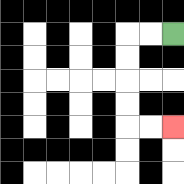{'start': '[7, 1]', 'end': '[7, 5]', 'path_directions': 'L,L,D,D,D,D,R,R', 'path_coordinates': '[[7, 1], [6, 1], [5, 1], [5, 2], [5, 3], [5, 4], [5, 5], [6, 5], [7, 5]]'}